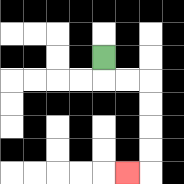{'start': '[4, 2]', 'end': '[5, 7]', 'path_directions': 'D,R,R,D,D,D,D,L', 'path_coordinates': '[[4, 2], [4, 3], [5, 3], [6, 3], [6, 4], [6, 5], [6, 6], [6, 7], [5, 7]]'}